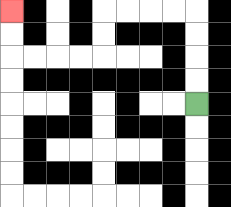{'start': '[8, 4]', 'end': '[0, 0]', 'path_directions': 'U,U,U,U,L,L,L,L,D,D,L,L,L,L,U,U', 'path_coordinates': '[[8, 4], [8, 3], [8, 2], [8, 1], [8, 0], [7, 0], [6, 0], [5, 0], [4, 0], [4, 1], [4, 2], [3, 2], [2, 2], [1, 2], [0, 2], [0, 1], [0, 0]]'}